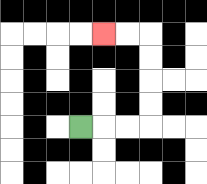{'start': '[3, 5]', 'end': '[4, 1]', 'path_directions': 'R,R,R,U,U,U,U,L,L', 'path_coordinates': '[[3, 5], [4, 5], [5, 5], [6, 5], [6, 4], [6, 3], [6, 2], [6, 1], [5, 1], [4, 1]]'}